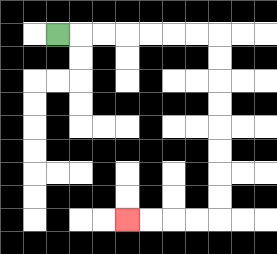{'start': '[2, 1]', 'end': '[5, 9]', 'path_directions': 'R,R,R,R,R,R,R,D,D,D,D,D,D,D,D,L,L,L,L', 'path_coordinates': '[[2, 1], [3, 1], [4, 1], [5, 1], [6, 1], [7, 1], [8, 1], [9, 1], [9, 2], [9, 3], [9, 4], [9, 5], [9, 6], [9, 7], [9, 8], [9, 9], [8, 9], [7, 9], [6, 9], [5, 9]]'}